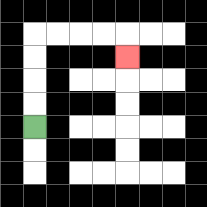{'start': '[1, 5]', 'end': '[5, 2]', 'path_directions': 'U,U,U,U,R,R,R,R,D', 'path_coordinates': '[[1, 5], [1, 4], [1, 3], [1, 2], [1, 1], [2, 1], [3, 1], [4, 1], [5, 1], [5, 2]]'}